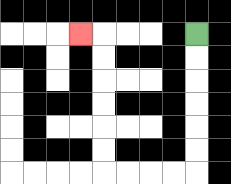{'start': '[8, 1]', 'end': '[3, 1]', 'path_directions': 'D,D,D,D,D,D,L,L,L,L,U,U,U,U,U,U,L', 'path_coordinates': '[[8, 1], [8, 2], [8, 3], [8, 4], [8, 5], [8, 6], [8, 7], [7, 7], [6, 7], [5, 7], [4, 7], [4, 6], [4, 5], [4, 4], [4, 3], [4, 2], [4, 1], [3, 1]]'}